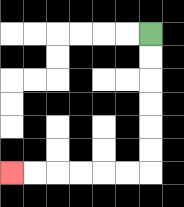{'start': '[6, 1]', 'end': '[0, 7]', 'path_directions': 'D,D,D,D,D,D,L,L,L,L,L,L', 'path_coordinates': '[[6, 1], [6, 2], [6, 3], [6, 4], [6, 5], [6, 6], [6, 7], [5, 7], [4, 7], [3, 7], [2, 7], [1, 7], [0, 7]]'}